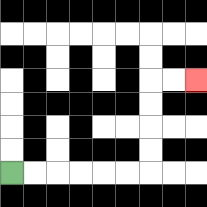{'start': '[0, 7]', 'end': '[8, 3]', 'path_directions': 'R,R,R,R,R,R,U,U,U,U,R,R', 'path_coordinates': '[[0, 7], [1, 7], [2, 7], [3, 7], [4, 7], [5, 7], [6, 7], [6, 6], [6, 5], [6, 4], [6, 3], [7, 3], [8, 3]]'}